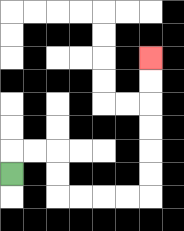{'start': '[0, 7]', 'end': '[6, 2]', 'path_directions': 'U,R,R,D,D,R,R,R,R,U,U,U,U,U,U', 'path_coordinates': '[[0, 7], [0, 6], [1, 6], [2, 6], [2, 7], [2, 8], [3, 8], [4, 8], [5, 8], [6, 8], [6, 7], [6, 6], [6, 5], [6, 4], [6, 3], [6, 2]]'}